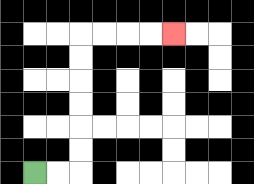{'start': '[1, 7]', 'end': '[7, 1]', 'path_directions': 'R,R,U,U,U,U,U,U,R,R,R,R', 'path_coordinates': '[[1, 7], [2, 7], [3, 7], [3, 6], [3, 5], [3, 4], [3, 3], [3, 2], [3, 1], [4, 1], [5, 1], [6, 1], [7, 1]]'}